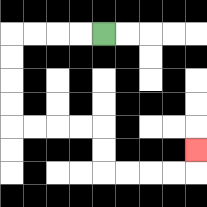{'start': '[4, 1]', 'end': '[8, 6]', 'path_directions': 'L,L,L,L,D,D,D,D,R,R,R,R,D,D,R,R,R,R,U', 'path_coordinates': '[[4, 1], [3, 1], [2, 1], [1, 1], [0, 1], [0, 2], [0, 3], [0, 4], [0, 5], [1, 5], [2, 5], [3, 5], [4, 5], [4, 6], [4, 7], [5, 7], [6, 7], [7, 7], [8, 7], [8, 6]]'}